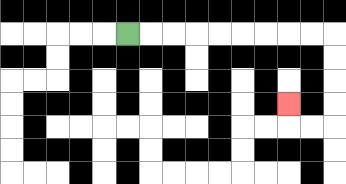{'start': '[5, 1]', 'end': '[12, 4]', 'path_directions': 'R,R,R,R,R,R,R,R,R,D,D,D,D,L,L,U', 'path_coordinates': '[[5, 1], [6, 1], [7, 1], [8, 1], [9, 1], [10, 1], [11, 1], [12, 1], [13, 1], [14, 1], [14, 2], [14, 3], [14, 4], [14, 5], [13, 5], [12, 5], [12, 4]]'}